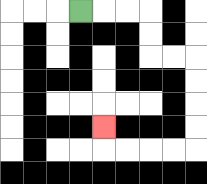{'start': '[3, 0]', 'end': '[4, 5]', 'path_directions': 'R,R,R,D,D,R,R,D,D,D,D,L,L,L,L,U', 'path_coordinates': '[[3, 0], [4, 0], [5, 0], [6, 0], [6, 1], [6, 2], [7, 2], [8, 2], [8, 3], [8, 4], [8, 5], [8, 6], [7, 6], [6, 6], [5, 6], [4, 6], [4, 5]]'}